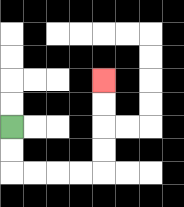{'start': '[0, 5]', 'end': '[4, 3]', 'path_directions': 'D,D,R,R,R,R,U,U,U,U', 'path_coordinates': '[[0, 5], [0, 6], [0, 7], [1, 7], [2, 7], [3, 7], [4, 7], [4, 6], [4, 5], [4, 4], [4, 3]]'}